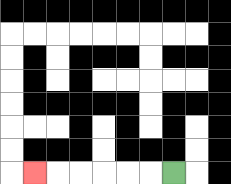{'start': '[7, 7]', 'end': '[1, 7]', 'path_directions': 'L,L,L,L,L,L', 'path_coordinates': '[[7, 7], [6, 7], [5, 7], [4, 7], [3, 7], [2, 7], [1, 7]]'}